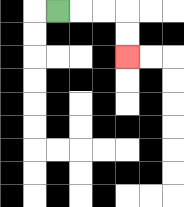{'start': '[2, 0]', 'end': '[5, 2]', 'path_directions': 'R,R,R,D,D', 'path_coordinates': '[[2, 0], [3, 0], [4, 0], [5, 0], [5, 1], [5, 2]]'}